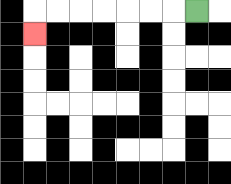{'start': '[8, 0]', 'end': '[1, 1]', 'path_directions': 'L,L,L,L,L,L,L,D', 'path_coordinates': '[[8, 0], [7, 0], [6, 0], [5, 0], [4, 0], [3, 0], [2, 0], [1, 0], [1, 1]]'}